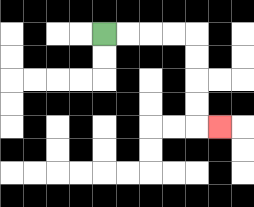{'start': '[4, 1]', 'end': '[9, 5]', 'path_directions': 'R,R,R,R,D,D,D,D,R', 'path_coordinates': '[[4, 1], [5, 1], [6, 1], [7, 1], [8, 1], [8, 2], [8, 3], [8, 4], [8, 5], [9, 5]]'}